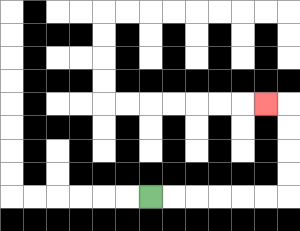{'start': '[6, 8]', 'end': '[11, 4]', 'path_directions': 'R,R,R,R,R,R,U,U,U,U,L', 'path_coordinates': '[[6, 8], [7, 8], [8, 8], [9, 8], [10, 8], [11, 8], [12, 8], [12, 7], [12, 6], [12, 5], [12, 4], [11, 4]]'}